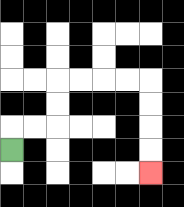{'start': '[0, 6]', 'end': '[6, 7]', 'path_directions': 'U,R,R,U,U,R,R,R,R,D,D,D,D', 'path_coordinates': '[[0, 6], [0, 5], [1, 5], [2, 5], [2, 4], [2, 3], [3, 3], [4, 3], [5, 3], [6, 3], [6, 4], [6, 5], [6, 6], [6, 7]]'}